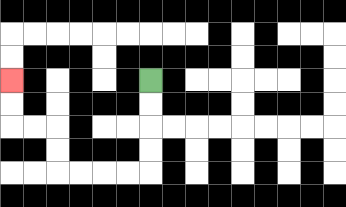{'start': '[6, 3]', 'end': '[0, 3]', 'path_directions': 'D,D,D,D,L,L,L,L,U,U,L,L,U,U', 'path_coordinates': '[[6, 3], [6, 4], [6, 5], [6, 6], [6, 7], [5, 7], [4, 7], [3, 7], [2, 7], [2, 6], [2, 5], [1, 5], [0, 5], [0, 4], [0, 3]]'}